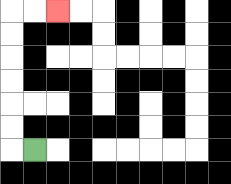{'start': '[1, 6]', 'end': '[2, 0]', 'path_directions': 'L,U,U,U,U,U,U,R,R', 'path_coordinates': '[[1, 6], [0, 6], [0, 5], [0, 4], [0, 3], [0, 2], [0, 1], [0, 0], [1, 0], [2, 0]]'}